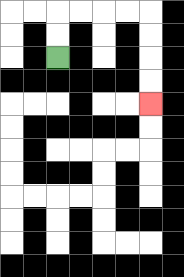{'start': '[2, 2]', 'end': '[6, 4]', 'path_directions': 'U,U,R,R,R,R,D,D,D,D', 'path_coordinates': '[[2, 2], [2, 1], [2, 0], [3, 0], [4, 0], [5, 0], [6, 0], [6, 1], [6, 2], [6, 3], [6, 4]]'}